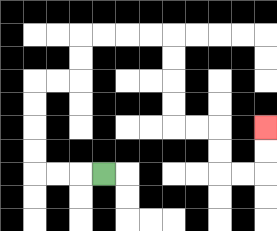{'start': '[4, 7]', 'end': '[11, 5]', 'path_directions': 'L,L,L,U,U,U,U,R,R,U,U,R,R,R,R,D,D,D,D,R,R,D,D,R,R,U,U', 'path_coordinates': '[[4, 7], [3, 7], [2, 7], [1, 7], [1, 6], [1, 5], [1, 4], [1, 3], [2, 3], [3, 3], [3, 2], [3, 1], [4, 1], [5, 1], [6, 1], [7, 1], [7, 2], [7, 3], [7, 4], [7, 5], [8, 5], [9, 5], [9, 6], [9, 7], [10, 7], [11, 7], [11, 6], [11, 5]]'}